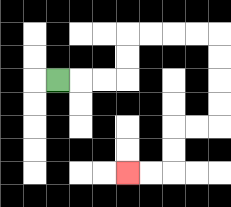{'start': '[2, 3]', 'end': '[5, 7]', 'path_directions': 'R,R,R,U,U,R,R,R,R,D,D,D,D,L,L,D,D,L,L', 'path_coordinates': '[[2, 3], [3, 3], [4, 3], [5, 3], [5, 2], [5, 1], [6, 1], [7, 1], [8, 1], [9, 1], [9, 2], [9, 3], [9, 4], [9, 5], [8, 5], [7, 5], [7, 6], [7, 7], [6, 7], [5, 7]]'}